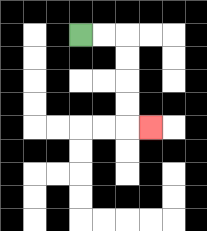{'start': '[3, 1]', 'end': '[6, 5]', 'path_directions': 'R,R,D,D,D,D,R', 'path_coordinates': '[[3, 1], [4, 1], [5, 1], [5, 2], [5, 3], [5, 4], [5, 5], [6, 5]]'}